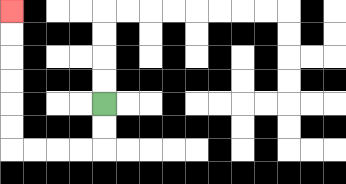{'start': '[4, 4]', 'end': '[0, 0]', 'path_directions': 'D,D,L,L,L,L,U,U,U,U,U,U', 'path_coordinates': '[[4, 4], [4, 5], [4, 6], [3, 6], [2, 6], [1, 6], [0, 6], [0, 5], [0, 4], [0, 3], [0, 2], [0, 1], [0, 0]]'}